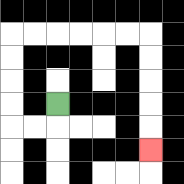{'start': '[2, 4]', 'end': '[6, 6]', 'path_directions': 'D,L,L,U,U,U,U,R,R,R,R,R,R,D,D,D,D,D', 'path_coordinates': '[[2, 4], [2, 5], [1, 5], [0, 5], [0, 4], [0, 3], [0, 2], [0, 1], [1, 1], [2, 1], [3, 1], [4, 1], [5, 1], [6, 1], [6, 2], [6, 3], [6, 4], [6, 5], [6, 6]]'}